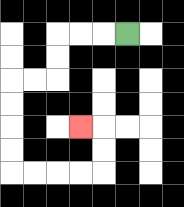{'start': '[5, 1]', 'end': '[3, 5]', 'path_directions': 'L,L,L,D,D,L,L,D,D,D,D,R,R,R,R,U,U,L', 'path_coordinates': '[[5, 1], [4, 1], [3, 1], [2, 1], [2, 2], [2, 3], [1, 3], [0, 3], [0, 4], [0, 5], [0, 6], [0, 7], [1, 7], [2, 7], [3, 7], [4, 7], [4, 6], [4, 5], [3, 5]]'}